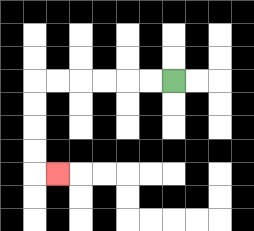{'start': '[7, 3]', 'end': '[2, 7]', 'path_directions': 'L,L,L,L,L,L,D,D,D,D,R', 'path_coordinates': '[[7, 3], [6, 3], [5, 3], [4, 3], [3, 3], [2, 3], [1, 3], [1, 4], [1, 5], [1, 6], [1, 7], [2, 7]]'}